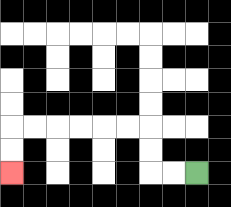{'start': '[8, 7]', 'end': '[0, 7]', 'path_directions': 'L,L,U,U,L,L,L,L,L,L,D,D', 'path_coordinates': '[[8, 7], [7, 7], [6, 7], [6, 6], [6, 5], [5, 5], [4, 5], [3, 5], [2, 5], [1, 5], [0, 5], [0, 6], [0, 7]]'}